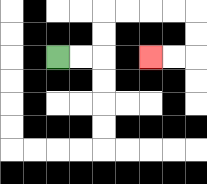{'start': '[2, 2]', 'end': '[6, 2]', 'path_directions': 'R,R,U,U,R,R,R,R,D,D,L,L', 'path_coordinates': '[[2, 2], [3, 2], [4, 2], [4, 1], [4, 0], [5, 0], [6, 0], [7, 0], [8, 0], [8, 1], [8, 2], [7, 2], [6, 2]]'}